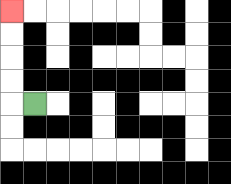{'start': '[1, 4]', 'end': '[0, 0]', 'path_directions': 'L,U,U,U,U', 'path_coordinates': '[[1, 4], [0, 4], [0, 3], [0, 2], [0, 1], [0, 0]]'}